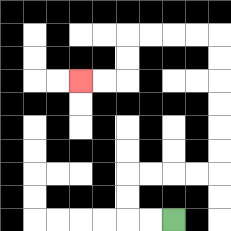{'start': '[7, 9]', 'end': '[3, 3]', 'path_directions': 'L,L,U,U,R,R,R,R,U,U,U,U,U,U,L,L,L,L,D,D,L,L', 'path_coordinates': '[[7, 9], [6, 9], [5, 9], [5, 8], [5, 7], [6, 7], [7, 7], [8, 7], [9, 7], [9, 6], [9, 5], [9, 4], [9, 3], [9, 2], [9, 1], [8, 1], [7, 1], [6, 1], [5, 1], [5, 2], [5, 3], [4, 3], [3, 3]]'}